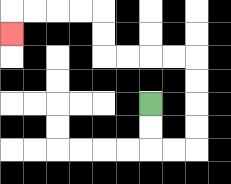{'start': '[6, 4]', 'end': '[0, 1]', 'path_directions': 'D,D,R,R,U,U,U,U,L,L,L,L,U,U,L,L,L,L,D', 'path_coordinates': '[[6, 4], [6, 5], [6, 6], [7, 6], [8, 6], [8, 5], [8, 4], [8, 3], [8, 2], [7, 2], [6, 2], [5, 2], [4, 2], [4, 1], [4, 0], [3, 0], [2, 0], [1, 0], [0, 0], [0, 1]]'}